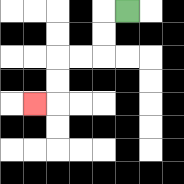{'start': '[5, 0]', 'end': '[1, 4]', 'path_directions': 'L,D,D,L,L,D,D,L', 'path_coordinates': '[[5, 0], [4, 0], [4, 1], [4, 2], [3, 2], [2, 2], [2, 3], [2, 4], [1, 4]]'}